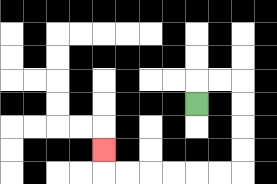{'start': '[8, 4]', 'end': '[4, 6]', 'path_directions': 'U,R,R,D,D,D,D,L,L,L,L,L,L,U', 'path_coordinates': '[[8, 4], [8, 3], [9, 3], [10, 3], [10, 4], [10, 5], [10, 6], [10, 7], [9, 7], [8, 7], [7, 7], [6, 7], [5, 7], [4, 7], [4, 6]]'}